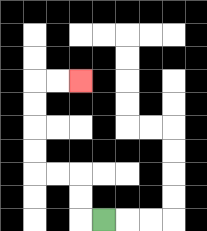{'start': '[4, 9]', 'end': '[3, 3]', 'path_directions': 'L,U,U,L,L,U,U,U,U,R,R', 'path_coordinates': '[[4, 9], [3, 9], [3, 8], [3, 7], [2, 7], [1, 7], [1, 6], [1, 5], [1, 4], [1, 3], [2, 3], [3, 3]]'}